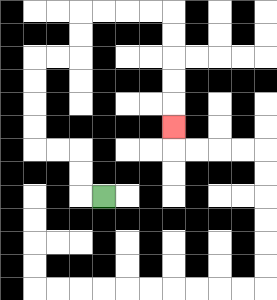{'start': '[4, 8]', 'end': '[7, 5]', 'path_directions': 'L,U,U,L,L,U,U,U,U,R,R,U,U,R,R,R,R,D,D,D,D,D', 'path_coordinates': '[[4, 8], [3, 8], [3, 7], [3, 6], [2, 6], [1, 6], [1, 5], [1, 4], [1, 3], [1, 2], [2, 2], [3, 2], [3, 1], [3, 0], [4, 0], [5, 0], [6, 0], [7, 0], [7, 1], [7, 2], [7, 3], [7, 4], [7, 5]]'}